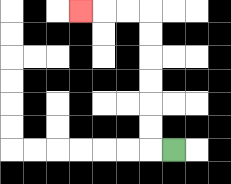{'start': '[7, 6]', 'end': '[3, 0]', 'path_directions': 'L,U,U,U,U,U,U,L,L,L', 'path_coordinates': '[[7, 6], [6, 6], [6, 5], [6, 4], [6, 3], [6, 2], [6, 1], [6, 0], [5, 0], [4, 0], [3, 0]]'}